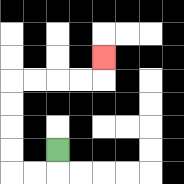{'start': '[2, 6]', 'end': '[4, 2]', 'path_directions': 'D,L,L,U,U,U,U,R,R,R,R,U', 'path_coordinates': '[[2, 6], [2, 7], [1, 7], [0, 7], [0, 6], [0, 5], [0, 4], [0, 3], [1, 3], [2, 3], [3, 3], [4, 3], [4, 2]]'}